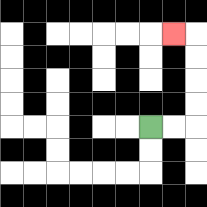{'start': '[6, 5]', 'end': '[7, 1]', 'path_directions': 'R,R,U,U,U,U,L', 'path_coordinates': '[[6, 5], [7, 5], [8, 5], [8, 4], [8, 3], [8, 2], [8, 1], [7, 1]]'}